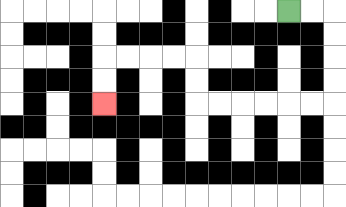{'start': '[12, 0]', 'end': '[4, 4]', 'path_directions': 'R,R,D,D,D,D,L,L,L,L,L,L,U,U,L,L,L,L,D,D', 'path_coordinates': '[[12, 0], [13, 0], [14, 0], [14, 1], [14, 2], [14, 3], [14, 4], [13, 4], [12, 4], [11, 4], [10, 4], [9, 4], [8, 4], [8, 3], [8, 2], [7, 2], [6, 2], [5, 2], [4, 2], [4, 3], [4, 4]]'}